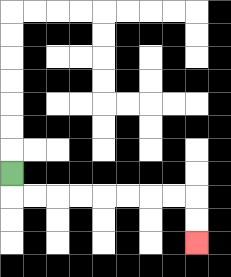{'start': '[0, 7]', 'end': '[8, 10]', 'path_directions': 'D,R,R,R,R,R,R,R,R,D,D', 'path_coordinates': '[[0, 7], [0, 8], [1, 8], [2, 8], [3, 8], [4, 8], [5, 8], [6, 8], [7, 8], [8, 8], [8, 9], [8, 10]]'}